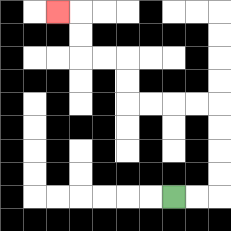{'start': '[7, 8]', 'end': '[2, 0]', 'path_directions': 'R,R,U,U,U,U,L,L,L,L,U,U,L,L,U,U,L', 'path_coordinates': '[[7, 8], [8, 8], [9, 8], [9, 7], [9, 6], [9, 5], [9, 4], [8, 4], [7, 4], [6, 4], [5, 4], [5, 3], [5, 2], [4, 2], [3, 2], [3, 1], [3, 0], [2, 0]]'}